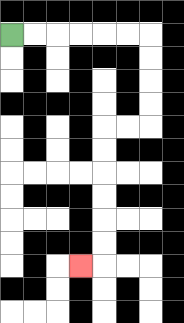{'start': '[0, 1]', 'end': '[3, 11]', 'path_directions': 'R,R,R,R,R,R,D,D,D,D,L,L,D,D,D,D,D,D,L', 'path_coordinates': '[[0, 1], [1, 1], [2, 1], [3, 1], [4, 1], [5, 1], [6, 1], [6, 2], [6, 3], [6, 4], [6, 5], [5, 5], [4, 5], [4, 6], [4, 7], [4, 8], [4, 9], [4, 10], [4, 11], [3, 11]]'}